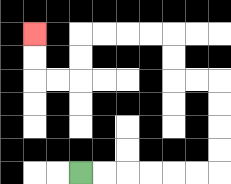{'start': '[3, 7]', 'end': '[1, 1]', 'path_directions': 'R,R,R,R,R,R,U,U,U,U,L,L,U,U,L,L,L,L,D,D,L,L,U,U', 'path_coordinates': '[[3, 7], [4, 7], [5, 7], [6, 7], [7, 7], [8, 7], [9, 7], [9, 6], [9, 5], [9, 4], [9, 3], [8, 3], [7, 3], [7, 2], [7, 1], [6, 1], [5, 1], [4, 1], [3, 1], [3, 2], [3, 3], [2, 3], [1, 3], [1, 2], [1, 1]]'}